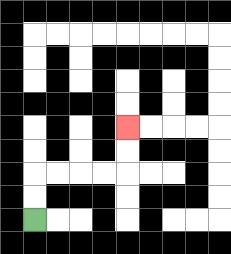{'start': '[1, 9]', 'end': '[5, 5]', 'path_directions': 'U,U,R,R,R,R,U,U', 'path_coordinates': '[[1, 9], [1, 8], [1, 7], [2, 7], [3, 7], [4, 7], [5, 7], [5, 6], [5, 5]]'}